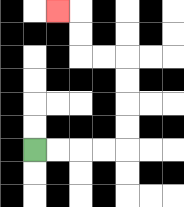{'start': '[1, 6]', 'end': '[2, 0]', 'path_directions': 'R,R,R,R,U,U,U,U,L,L,U,U,L', 'path_coordinates': '[[1, 6], [2, 6], [3, 6], [4, 6], [5, 6], [5, 5], [5, 4], [5, 3], [5, 2], [4, 2], [3, 2], [3, 1], [3, 0], [2, 0]]'}